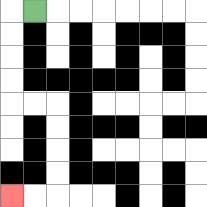{'start': '[1, 0]', 'end': '[0, 8]', 'path_directions': 'L,D,D,D,D,R,R,D,D,D,D,L,L', 'path_coordinates': '[[1, 0], [0, 0], [0, 1], [0, 2], [0, 3], [0, 4], [1, 4], [2, 4], [2, 5], [2, 6], [2, 7], [2, 8], [1, 8], [0, 8]]'}